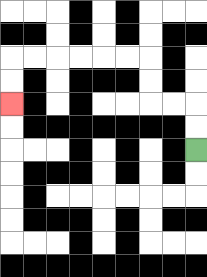{'start': '[8, 6]', 'end': '[0, 4]', 'path_directions': 'U,U,L,L,U,U,L,L,L,L,L,L,D,D', 'path_coordinates': '[[8, 6], [8, 5], [8, 4], [7, 4], [6, 4], [6, 3], [6, 2], [5, 2], [4, 2], [3, 2], [2, 2], [1, 2], [0, 2], [0, 3], [0, 4]]'}